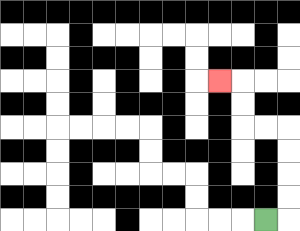{'start': '[11, 9]', 'end': '[9, 3]', 'path_directions': 'R,U,U,U,U,L,L,U,U,L', 'path_coordinates': '[[11, 9], [12, 9], [12, 8], [12, 7], [12, 6], [12, 5], [11, 5], [10, 5], [10, 4], [10, 3], [9, 3]]'}